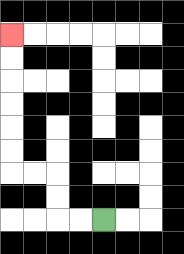{'start': '[4, 9]', 'end': '[0, 1]', 'path_directions': 'L,L,U,U,L,L,U,U,U,U,U,U', 'path_coordinates': '[[4, 9], [3, 9], [2, 9], [2, 8], [2, 7], [1, 7], [0, 7], [0, 6], [0, 5], [0, 4], [0, 3], [0, 2], [0, 1]]'}